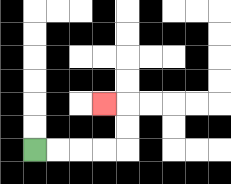{'start': '[1, 6]', 'end': '[4, 4]', 'path_directions': 'R,R,R,R,U,U,L', 'path_coordinates': '[[1, 6], [2, 6], [3, 6], [4, 6], [5, 6], [5, 5], [5, 4], [4, 4]]'}